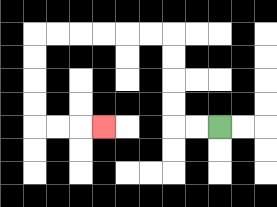{'start': '[9, 5]', 'end': '[4, 5]', 'path_directions': 'L,L,U,U,U,U,L,L,L,L,L,L,D,D,D,D,R,R,R', 'path_coordinates': '[[9, 5], [8, 5], [7, 5], [7, 4], [7, 3], [7, 2], [7, 1], [6, 1], [5, 1], [4, 1], [3, 1], [2, 1], [1, 1], [1, 2], [1, 3], [1, 4], [1, 5], [2, 5], [3, 5], [4, 5]]'}